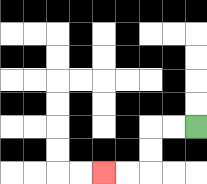{'start': '[8, 5]', 'end': '[4, 7]', 'path_directions': 'L,L,D,D,L,L', 'path_coordinates': '[[8, 5], [7, 5], [6, 5], [6, 6], [6, 7], [5, 7], [4, 7]]'}